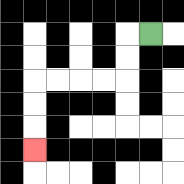{'start': '[6, 1]', 'end': '[1, 6]', 'path_directions': 'L,D,D,L,L,L,L,D,D,D', 'path_coordinates': '[[6, 1], [5, 1], [5, 2], [5, 3], [4, 3], [3, 3], [2, 3], [1, 3], [1, 4], [1, 5], [1, 6]]'}